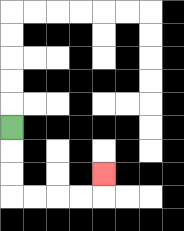{'start': '[0, 5]', 'end': '[4, 7]', 'path_directions': 'D,D,D,R,R,R,R,U', 'path_coordinates': '[[0, 5], [0, 6], [0, 7], [0, 8], [1, 8], [2, 8], [3, 8], [4, 8], [4, 7]]'}